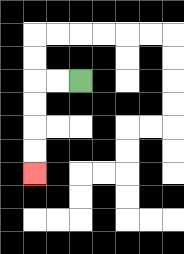{'start': '[3, 3]', 'end': '[1, 7]', 'path_directions': 'L,L,D,D,D,D', 'path_coordinates': '[[3, 3], [2, 3], [1, 3], [1, 4], [1, 5], [1, 6], [1, 7]]'}